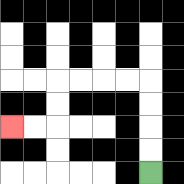{'start': '[6, 7]', 'end': '[0, 5]', 'path_directions': 'U,U,U,U,L,L,L,L,D,D,L,L', 'path_coordinates': '[[6, 7], [6, 6], [6, 5], [6, 4], [6, 3], [5, 3], [4, 3], [3, 3], [2, 3], [2, 4], [2, 5], [1, 5], [0, 5]]'}